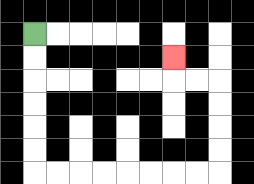{'start': '[1, 1]', 'end': '[7, 2]', 'path_directions': 'D,D,D,D,D,D,R,R,R,R,R,R,R,R,U,U,U,U,L,L,U', 'path_coordinates': '[[1, 1], [1, 2], [1, 3], [1, 4], [1, 5], [1, 6], [1, 7], [2, 7], [3, 7], [4, 7], [5, 7], [6, 7], [7, 7], [8, 7], [9, 7], [9, 6], [9, 5], [9, 4], [9, 3], [8, 3], [7, 3], [7, 2]]'}